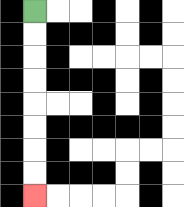{'start': '[1, 0]', 'end': '[1, 8]', 'path_directions': 'D,D,D,D,D,D,D,D', 'path_coordinates': '[[1, 0], [1, 1], [1, 2], [1, 3], [1, 4], [1, 5], [1, 6], [1, 7], [1, 8]]'}